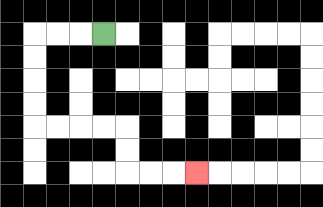{'start': '[4, 1]', 'end': '[8, 7]', 'path_directions': 'L,L,L,D,D,D,D,R,R,R,R,D,D,R,R,R', 'path_coordinates': '[[4, 1], [3, 1], [2, 1], [1, 1], [1, 2], [1, 3], [1, 4], [1, 5], [2, 5], [3, 5], [4, 5], [5, 5], [5, 6], [5, 7], [6, 7], [7, 7], [8, 7]]'}